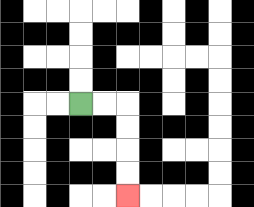{'start': '[3, 4]', 'end': '[5, 8]', 'path_directions': 'R,R,D,D,D,D', 'path_coordinates': '[[3, 4], [4, 4], [5, 4], [5, 5], [5, 6], [5, 7], [5, 8]]'}